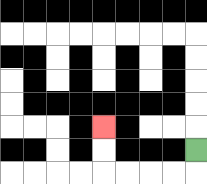{'start': '[8, 6]', 'end': '[4, 5]', 'path_directions': 'D,L,L,L,L,U,U', 'path_coordinates': '[[8, 6], [8, 7], [7, 7], [6, 7], [5, 7], [4, 7], [4, 6], [4, 5]]'}